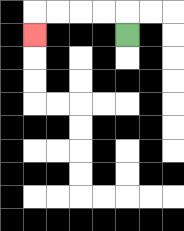{'start': '[5, 1]', 'end': '[1, 1]', 'path_directions': 'U,L,L,L,L,D', 'path_coordinates': '[[5, 1], [5, 0], [4, 0], [3, 0], [2, 0], [1, 0], [1, 1]]'}